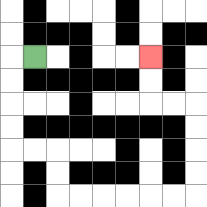{'start': '[1, 2]', 'end': '[6, 2]', 'path_directions': 'L,D,D,D,D,R,R,D,D,R,R,R,R,R,R,U,U,U,U,L,L,U,U', 'path_coordinates': '[[1, 2], [0, 2], [0, 3], [0, 4], [0, 5], [0, 6], [1, 6], [2, 6], [2, 7], [2, 8], [3, 8], [4, 8], [5, 8], [6, 8], [7, 8], [8, 8], [8, 7], [8, 6], [8, 5], [8, 4], [7, 4], [6, 4], [6, 3], [6, 2]]'}